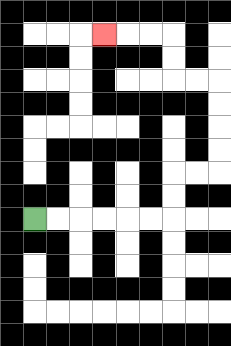{'start': '[1, 9]', 'end': '[4, 1]', 'path_directions': 'R,R,R,R,R,R,U,U,R,R,U,U,U,U,L,L,U,U,L,L,L', 'path_coordinates': '[[1, 9], [2, 9], [3, 9], [4, 9], [5, 9], [6, 9], [7, 9], [7, 8], [7, 7], [8, 7], [9, 7], [9, 6], [9, 5], [9, 4], [9, 3], [8, 3], [7, 3], [7, 2], [7, 1], [6, 1], [5, 1], [4, 1]]'}